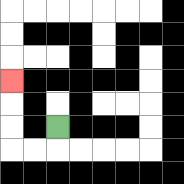{'start': '[2, 5]', 'end': '[0, 3]', 'path_directions': 'D,L,L,U,U,U', 'path_coordinates': '[[2, 5], [2, 6], [1, 6], [0, 6], [0, 5], [0, 4], [0, 3]]'}